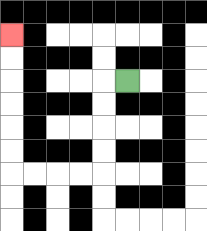{'start': '[5, 3]', 'end': '[0, 1]', 'path_directions': 'L,D,D,D,D,L,L,L,L,U,U,U,U,U,U', 'path_coordinates': '[[5, 3], [4, 3], [4, 4], [4, 5], [4, 6], [4, 7], [3, 7], [2, 7], [1, 7], [0, 7], [0, 6], [0, 5], [0, 4], [0, 3], [0, 2], [0, 1]]'}